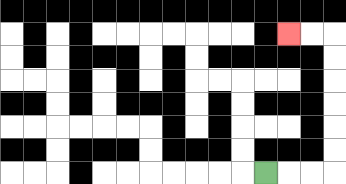{'start': '[11, 7]', 'end': '[12, 1]', 'path_directions': 'R,R,R,U,U,U,U,U,U,L,L', 'path_coordinates': '[[11, 7], [12, 7], [13, 7], [14, 7], [14, 6], [14, 5], [14, 4], [14, 3], [14, 2], [14, 1], [13, 1], [12, 1]]'}